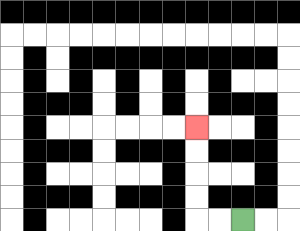{'start': '[10, 9]', 'end': '[8, 5]', 'path_directions': 'L,L,U,U,U,U', 'path_coordinates': '[[10, 9], [9, 9], [8, 9], [8, 8], [8, 7], [8, 6], [8, 5]]'}